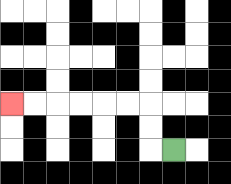{'start': '[7, 6]', 'end': '[0, 4]', 'path_directions': 'L,U,U,L,L,L,L,L,L', 'path_coordinates': '[[7, 6], [6, 6], [6, 5], [6, 4], [5, 4], [4, 4], [3, 4], [2, 4], [1, 4], [0, 4]]'}